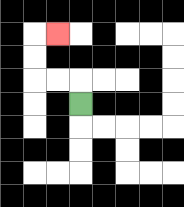{'start': '[3, 4]', 'end': '[2, 1]', 'path_directions': 'U,L,L,U,U,R', 'path_coordinates': '[[3, 4], [3, 3], [2, 3], [1, 3], [1, 2], [1, 1], [2, 1]]'}